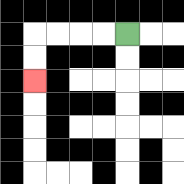{'start': '[5, 1]', 'end': '[1, 3]', 'path_directions': 'L,L,L,L,D,D', 'path_coordinates': '[[5, 1], [4, 1], [3, 1], [2, 1], [1, 1], [1, 2], [1, 3]]'}